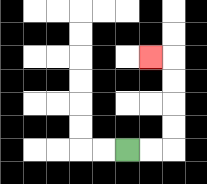{'start': '[5, 6]', 'end': '[6, 2]', 'path_directions': 'R,R,U,U,U,U,L', 'path_coordinates': '[[5, 6], [6, 6], [7, 6], [7, 5], [7, 4], [7, 3], [7, 2], [6, 2]]'}